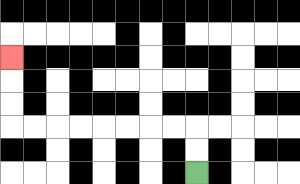{'start': '[8, 7]', 'end': '[0, 2]', 'path_directions': 'U,U,L,L,L,L,L,L,L,L,U,U,U', 'path_coordinates': '[[8, 7], [8, 6], [8, 5], [7, 5], [6, 5], [5, 5], [4, 5], [3, 5], [2, 5], [1, 5], [0, 5], [0, 4], [0, 3], [0, 2]]'}